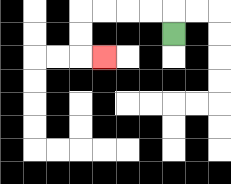{'start': '[7, 1]', 'end': '[4, 2]', 'path_directions': 'U,L,L,L,L,D,D,R', 'path_coordinates': '[[7, 1], [7, 0], [6, 0], [5, 0], [4, 0], [3, 0], [3, 1], [3, 2], [4, 2]]'}